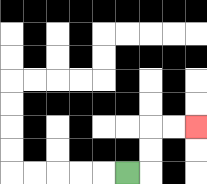{'start': '[5, 7]', 'end': '[8, 5]', 'path_directions': 'R,U,U,R,R', 'path_coordinates': '[[5, 7], [6, 7], [6, 6], [6, 5], [7, 5], [8, 5]]'}